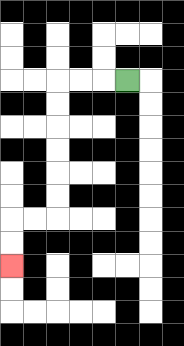{'start': '[5, 3]', 'end': '[0, 11]', 'path_directions': 'L,L,L,D,D,D,D,D,D,L,L,D,D', 'path_coordinates': '[[5, 3], [4, 3], [3, 3], [2, 3], [2, 4], [2, 5], [2, 6], [2, 7], [2, 8], [2, 9], [1, 9], [0, 9], [0, 10], [0, 11]]'}